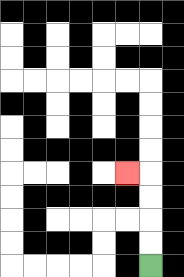{'start': '[6, 11]', 'end': '[5, 7]', 'path_directions': 'U,U,U,U,L', 'path_coordinates': '[[6, 11], [6, 10], [6, 9], [6, 8], [6, 7], [5, 7]]'}